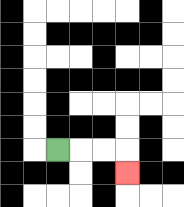{'start': '[2, 6]', 'end': '[5, 7]', 'path_directions': 'R,R,R,D', 'path_coordinates': '[[2, 6], [3, 6], [4, 6], [5, 6], [5, 7]]'}